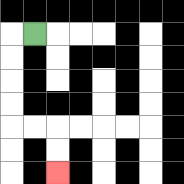{'start': '[1, 1]', 'end': '[2, 7]', 'path_directions': 'L,D,D,D,D,R,R,D,D', 'path_coordinates': '[[1, 1], [0, 1], [0, 2], [0, 3], [0, 4], [0, 5], [1, 5], [2, 5], [2, 6], [2, 7]]'}